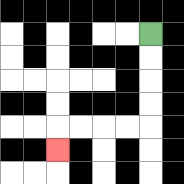{'start': '[6, 1]', 'end': '[2, 6]', 'path_directions': 'D,D,D,D,L,L,L,L,D', 'path_coordinates': '[[6, 1], [6, 2], [6, 3], [6, 4], [6, 5], [5, 5], [4, 5], [3, 5], [2, 5], [2, 6]]'}